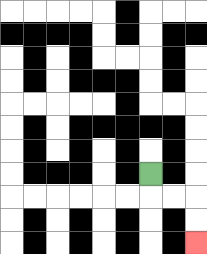{'start': '[6, 7]', 'end': '[8, 10]', 'path_directions': 'D,R,R,D,D', 'path_coordinates': '[[6, 7], [6, 8], [7, 8], [8, 8], [8, 9], [8, 10]]'}